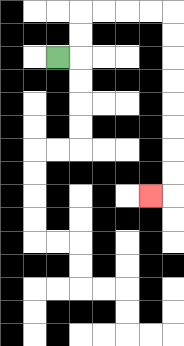{'start': '[2, 2]', 'end': '[6, 8]', 'path_directions': 'R,U,U,R,R,R,R,D,D,D,D,D,D,D,D,L', 'path_coordinates': '[[2, 2], [3, 2], [3, 1], [3, 0], [4, 0], [5, 0], [6, 0], [7, 0], [7, 1], [7, 2], [7, 3], [7, 4], [7, 5], [7, 6], [7, 7], [7, 8], [6, 8]]'}